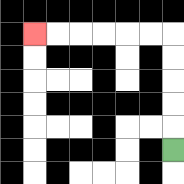{'start': '[7, 6]', 'end': '[1, 1]', 'path_directions': 'U,U,U,U,U,L,L,L,L,L,L', 'path_coordinates': '[[7, 6], [7, 5], [7, 4], [7, 3], [7, 2], [7, 1], [6, 1], [5, 1], [4, 1], [3, 1], [2, 1], [1, 1]]'}